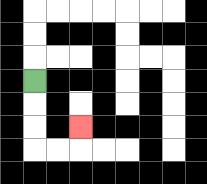{'start': '[1, 3]', 'end': '[3, 5]', 'path_directions': 'D,D,D,R,R,U', 'path_coordinates': '[[1, 3], [1, 4], [1, 5], [1, 6], [2, 6], [3, 6], [3, 5]]'}